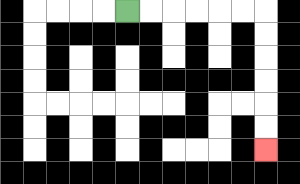{'start': '[5, 0]', 'end': '[11, 6]', 'path_directions': 'R,R,R,R,R,R,D,D,D,D,D,D', 'path_coordinates': '[[5, 0], [6, 0], [7, 0], [8, 0], [9, 0], [10, 0], [11, 0], [11, 1], [11, 2], [11, 3], [11, 4], [11, 5], [11, 6]]'}